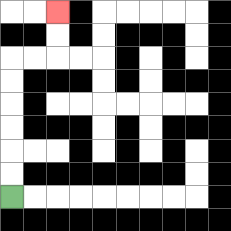{'start': '[0, 8]', 'end': '[2, 0]', 'path_directions': 'U,U,U,U,U,U,R,R,U,U', 'path_coordinates': '[[0, 8], [0, 7], [0, 6], [0, 5], [0, 4], [0, 3], [0, 2], [1, 2], [2, 2], [2, 1], [2, 0]]'}